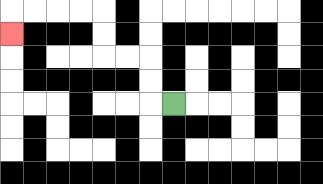{'start': '[7, 4]', 'end': '[0, 1]', 'path_directions': 'L,U,U,L,L,U,U,L,L,L,L,D', 'path_coordinates': '[[7, 4], [6, 4], [6, 3], [6, 2], [5, 2], [4, 2], [4, 1], [4, 0], [3, 0], [2, 0], [1, 0], [0, 0], [0, 1]]'}